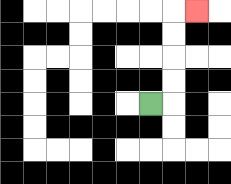{'start': '[6, 4]', 'end': '[8, 0]', 'path_directions': 'R,U,U,U,U,R', 'path_coordinates': '[[6, 4], [7, 4], [7, 3], [7, 2], [7, 1], [7, 0], [8, 0]]'}